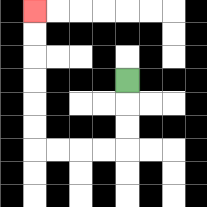{'start': '[5, 3]', 'end': '[1, 0]', 'path_directions': 'D,D,D,L,L,L,L,U,U,U,U,U,U', 'path_coordinates': '[[5, 3], [5, 4], [5, 5], [5, 6], [4, 6], [3, 6], [2, 6], [1, 6], [1, 5], [1, 4], [1, 3], [1, 2], [1, 1], [1, 0]]'}